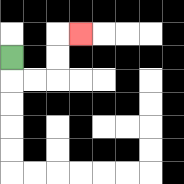{'start': '[0, 2]', 'end': '[3, 1]', 'path_directions': 'D,R,R,U,U,R', 'path_coordinates': '[[0, 2], [0, 3], [1, 3], [2, 3], [2, 2], [2, 1], [3, 1]]'}